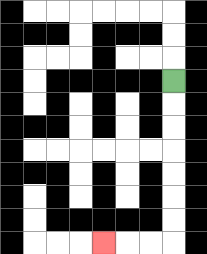{'start': '[7, 3]', 'end': '[4, 10]', 'path_directions': 'D,D,D,D,D,D,D,L,L,L', 'path_coordinates': '[[7, 3], [7, 4], [7, 5], [7, 6], [7, 7], [7, 8], [7, 9], [7, 10], [6, 10], [5, 10], [4, 10]]'}